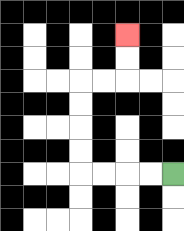{'start': '[7, 7]', 'end': '[5, 1]', 'path_directions': 'L,L,L,L,U,U,U,U,R,R,U,U', 'path_coordinates': '[[7, 7], [6, 7], [5, 7], [4, 7], [3, 7], [3, 6], [3, 5], [3, 4], [3, 3], [4, 3], [5, 3], [5, 2], [5, 1]]'}